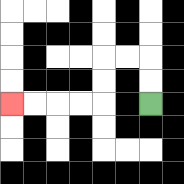{'start': '[6, 4]', 'end': '[0, 4]', 'path_directions': 'U,U,L,L,D,D,L,L,L,L', 'path_coordinates': '[[6, 4], [6, 3], [6, 2], [5, 2], [4, 2], [4, 3], [4, 4], [3, 4], [2, 4], [1, 4], [0, 4]]'}